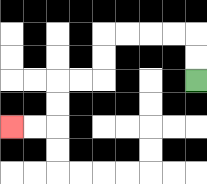{'start': '[8, 3]', 'end': '[0, 5]', 'path_directions': 'U,U,L,L,L,L,D,D,L,L,D,D,L,L', 'path_coordinates': '[[8, 3], [8, 2], [8, 1], [7, 1], [6, 1], [5, 1], [4, 1], [4, 2], [4, 3], [3, 3], [2, 3], [2, 4], [2, 5], [1, 5], [0, 5]]'}